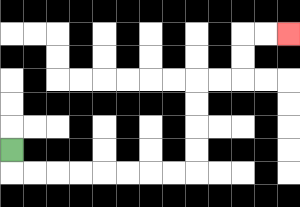{'start': '[0, 6]', 'end': '[12, 1]', 'path_directions': 'D,R,R,R,R,R,R,R,R,U,U,U,U,R,R,U,U,R,R', 'path_coordinates': '[[0, 6], [0, 7], [1, 7], [2, 7], [3, 7], [4, 7], [5, 7], [6, 7], [7, 7], [8, 7], [8, 6], [8, 5], [8, 4], [8, 3], [9, 3], [10, 3], [10, 2], [10, 1], [11, 1], [12, 1]]'}